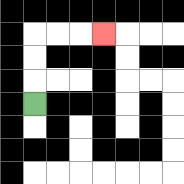{'start': '[1, 4]', 'end': '[4, 1]', 'path_directions': 'U,U,U,R,R,R', 'path_coordinates': '[[1, 4], [1, 3], [1, 2], [1, 1], [2, 1], [3, 1], [4, 1]]'}